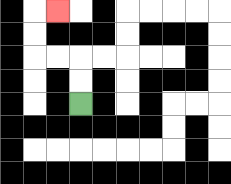{'start': '[3, 4]', 'end': '[2, 0]', 'path_directions': 'U,U,L,L,U,U,R', 'path_coordinates': '[[3, 4], [3, 3], [3, 2], [2, 2], [1, 2], [1, 1], [1, 0], [2, 0]]'}